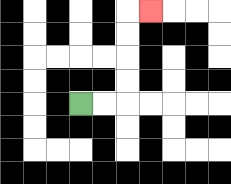{'start': '[3, 4]', 'end': '[6, 0]', 'path_directions': 'R,R,U,U,U,U,R', 'path_coordinates': '[[3, 4], [4, 4], [5, 4], [5, 3], [5, 2], [5, 1], [5, 0], [6, 0]]'}